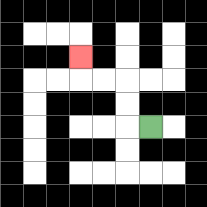{'start': '[6, 5]', 'end': '[3, 2]', 'path_directions': 'L,U,U,L,L,U', 'path_coordinates': '[[6, 5], [5, 5], [5, 4], [5, 3], [4, 3], [3, 3], [3, 2]]'}